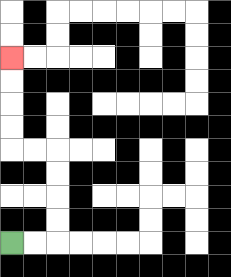{'start': '[0, 10]', 'end': '[0, 2]', 'path_directions': 'R,R,U,U,U,U,L,L,U,U,U,U', 'path_coordinates': '[[0, 10], [1, 10], [2, 10], [2, 9], [2, 8], [2, 7], [2, 6], [1, 6], [0, 6], [0, 5], [0, 4], [0, 3], [0, 2]]'}